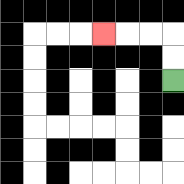{'start': '[7, 3]', 'end': '[4, 1]', 'path_directions': 'U,U,L,L,L', 'path_coordinates': '[[7, 3], [7, 2], [7, 1], [6, 1], [5, 1], [4, 1]]'}